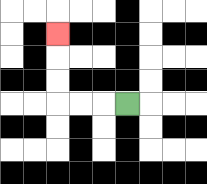{'start': '[5, 4]', 'end': '[2, 1]', 'path_directions': 'L,L,L,U,U,U', 'path_coordinates': '[[5, 4], [4, 4], [3, 4], [2, 4], [2, 3], [2, 2], [2, 1]]'}